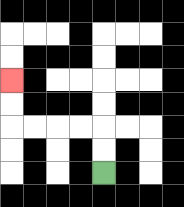{'start': '[4, 7]', 'end': '[0, 3]', 'path_directions': 'U,U,L,L,L,L,U,U', 'path_coordinates': '[[4, 7], [4, 6], [4, 5], [3, 5], [2, 5], [1, 5], [0, 5], [0, 4], [0, 3]]'}